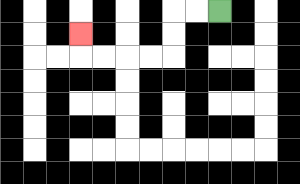{'start': '[9, 0]', 'end': '[3, 1]', 'path_directions': 'L,L,D,D,L,L,L,L,U', 'path_coordinates': '[[9, 0], [8, 0], [7, 0], [7, 1], [7, 2], [6, 2], [5, 2], [4, 2], [3, 2], [3, 1]]'}